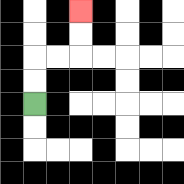{'start': '[1, 4]', 'end': '[3, 0]', 'path_directions': 'U,U,R,R,U,U', 'path_coordinates': '[[1, 4], [1, 3], [1, 2], [2, 2], [3, 2], [3, 1], [3, 0]]'}